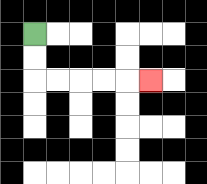{'start': '[1, 1]', 'end': '[6, 3]', 'path_directions': 'D,D,R,R,R,R,R', 'path_coordinates': '[[1, 1], [1, 2], [1, 3], [2, 3], [3, 3], [4, 3], [5, 3], [6, 3]]'}